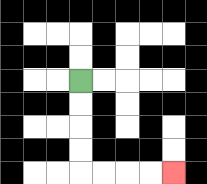{'start': '[3, 3]', 'end': '[7, 7]', 'path_directions': 'D,D,D,D,R,R,R,R', 'path_coordinates': '[[3, 3], [3, 4], [3, 5], [3, 6], [3, 7], [4, 7], [5, 7], [6, 7], [7, 7]]'}